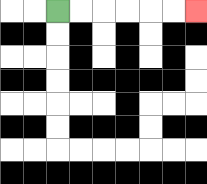{'start': '[2, 0]', 'end': '[8, 0]', 'path_directions': 'R,R,R,R,R,R', 'path_coordinates': '[[2, 0], [3, 0], [4, 0], [5, 0], [6, 0], [7, 0], [8, 0]]'}